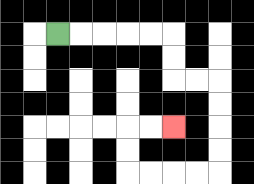{'start': '[2, 1]', 'end': '[7, 5]', 'path_directions': 'R,R,R,R,R,D,D,R,R,D,D,D,D,L,L,L,L,U,U,R,R', 'path_coordinates': '[[2, 1], [3, 1], [4, 1], [5, 1], [6, 1], [7, 1], [7, 2], [7, 3], [8, 3], [9, 3], [9, 4], [9, 5], [9, 6], [9, 7], [8, 7], [7, 7], [6, 7], [5, 7], [5, 6], [5, 5], [6, 5], [7, 5]]'}